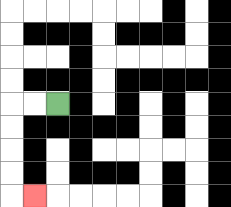{'start': '[2, 4]', 'end': '[1, 8]', 'path_directions': 'L,L,D,D,D,D,R', 'path_coordinates': '[[2, 4], [1, 4], [0, 4], [0, 5], [0, 6], [0, 7], [0, 8], [1, 8]]'}